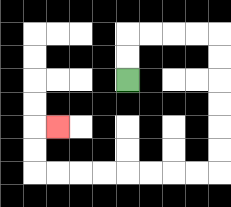{'start': '[5, 3]', 'end': '[2, 5]', 'path_directions': 'U,U,R,R,R,R,D,D,D,D,D,D,L,L,L,L,L,L,L,L,U,U,R', 'path_coordinates': '[[5, 3], [5, 2], [5, 1], [6, 1], [7, 1], [8, 1], [9, 1], [9, 2], [9, 3], [9, 4], [9, 5], [9, 6], [9, 7], [8, 7], [7, 7], [6, 7], [5, 7], [4, 7], [3, 7], [2, 7], [1, 7], [1, 6], [1, 5], [2, 5]]'}